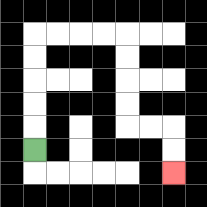{'start': '[1, 6]', 'end': '[7, 7]', 'path_directions': 'U,U,U,U,U,R,R,R,R,D,D,D,D,R,R,D,D', 'path_coordinates': '[[1, 6], [1, 5], [1, 4], [1, 3], [1, 2], [1, 1], [2, 1], [3, 1], [4, 1], [5, 1], [5, 2], [5, 3], [5, 4], [5, 5], [6, 5], [7, 5], [7, 6], [7, 7]]'}